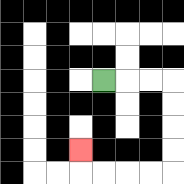{'start': '[4, 3]', 'end': '[3, 6]', 'path_directions': 'R,R,R,D,D,D,D,L,L,L,L,U', 'path_coordinates': '[[4, 3], [5, 3], [6, 3], [7, 3], [7, 4], [7, 5], [7, 6], [7, 7], [6, 7], [5, 7], [4, 7], [3, 7], [3, 6]]'}